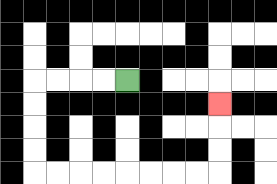{'start': '[5, 3]', 'end': '[9, 4]', 'path_directions': 'L,L,L,L,D,D,D,D,R,R,R,R,R,R,R,R,U,U,U', 'path_coordinates': '[[5, 3], [4, 3], [3, 3], [2, 3], [1, 3], [1, 4], [1, 5], [1, 6], [1, 7], [2, 7], [3, 7], [4, 7], [5, 7], [6, 7], [7, 7], [8, 7], [9, 7], [9, 6], [9, 5], [9, 4]]'}